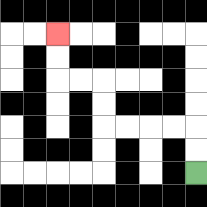{'start': '[8, 7]', 'end': '[2, 1]', 'path_directions': 'U,U,L,L,L,L,U,U,L,L,U,U', 'path_coordinates': '[[8, 7], [8, 6], [8, 5], [7, 5], [6, 5], [5, 5], [4, 5], [4, 4], [4, 3], [3, 3], [2, 3], [2, 2], [2, 1]]'}